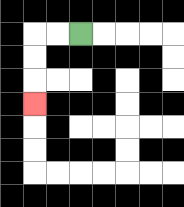{'start': '[3, 1]', 'end': '[1, 4]', 'path_directions': 'L,L,D,D,D', 'path_coordinates': '[[3, 1], [2, 1], [1, 1], [1, 2], [1, 3], [1, 4]]'}